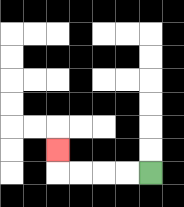{'start': '[6, 7]', 'end': '[2, 6]', 'path_directions': 'L,L,L,L,U', 'path_coordinates': '[[6, 7], [5, 7], [4, 7], [3, 7], [2, 7], [2, 6]]'}